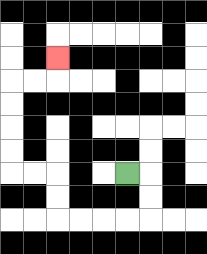{'start': '[5, 7]', 'end': '[2, 2]', 'path_directions': 'R,D,D,L,L,L,L,U,U,L,L,U,U,U,U,R,R,U', 'path_coordinates': '[[5, 7], [6, 7], [6, 8], [6, 9], [5, 9], [4, 9], [3, 9], [2, 9], [2, 8], [2, 7], [1, 7], [0, 7], [0, 6], [0, 5], [0, 4], [0, 3], [1, 3], [2, 3], [2, 2]]'}